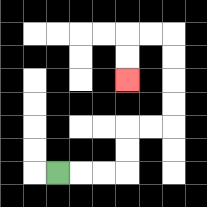{'start': '[2, 7]', 'end': '[5, 3]', 'path_directions': 'R,R,R,U,U,R,R,U,U,U,U,L,L,D,D', 'path_coordinates': '[[2, 7], [3, 7], [4, 7], [5, 7], [5, 6], [5, 5], [6, 5], [7, 5], [7, 4], [7, 3], [7, 2], [7, 1], [6, 1], [5, 1], [5, 2], [5, 3]]'}